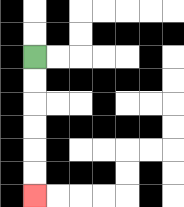{'start': '[1, 2]', 'end': '[1, 8]', 'path_directions': 'D,D,D,D,D,D', 'path_coordinates': '[[1, 2], [1, 3], [1, 4], [1, 5], [1, 6], [1, 7], [1, 8]]'}